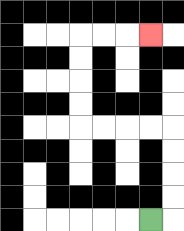{'start': '[6, 9]', 'end': '[6, 1]', 'path_directions': 'R,U,U,U,U,L,L,L,L,U,U,U,U,R,R,R', 'path_coordinates': '[[6, 9], [7, 9], [7, 8], [7, 7], [7, 6], [7, 5], [6, 5], [5, 5], [4, 5], [3, 5], [3, 4], [3, 3], [3, 2], [3, 1], [4, 1], [5, 1], [6, 1]]'}